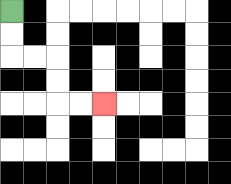{'start': '[0, 0]', 'end': '[4, 4]', 'path_directions': 'D,D,R,R,D,D,R,R', 'path_coordinates': '[[0, 0], [0, 1], [0, 2], [1, 2], [2, 2], [2, 3], [2, 4], [3, 4], [4, 4]]'}